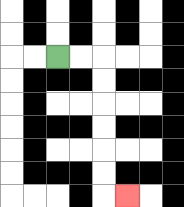{'start': '[2, 2]', 'end': '[5, 8]', 'path_directions': 'R,R,D,D,D,D,D,D,R', 'path_coordinates': '[[2, 2], [3, 2], [4, 2], [4, 3], [4, 4], [4, 5], [4, 6], [4, 7], [4, 8], [5, 8]]'}